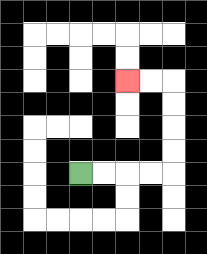{'start': '[3, 7]', 'end': '[5, 3]', 'path_directions': 'R,R,R,R,U,U,U,U,L,L', 'path_coordinates': '[[3, 7], [4, 7], [5, 7], [6, 7], [7, 7], [7, 6], [7, 5], [7, 4], [7, 3], [6, 3], [5, 3]]'}